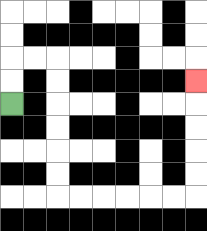{'start': '[0, 4]', 'end': '[8, 3]', 'path_directions': 'U,U,R,R,D,D,D,D,D,D,R,R,R,R,R,R,U,U,U,U,U', 'path_coordinates': '[[0, 4], [0, 3], [0, 2], [1, 2], [2, 2], [2, 3], [2, 4], [2, 5], [2, 6], [2, 7], [2, 8], [3, 8], [4, 8], [5, 8], [6, 8], [7, 8], [8, 8], [8, 7], [8, 6], [8, 5], [8, 4], [8, 3]]'}